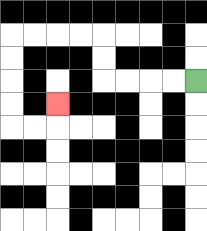{'start': '[8, 3]', 'end': '[2, 4]', 'path_directions': 'L,L,L,L,U,U,L,L,L,L,D,D,D,D,R,R,U', 'path_coordinates': '[[8, 3], [7, 3], [6, 3], [5, 3], [4, 3], [4, 2], [4, 1], [3, 1], [2, 1], [1, 1], [0, 1], [0, 2], [0, 3], [0, 4], [0, 5], [1, 5], [2, 5], [2, 4]]'}